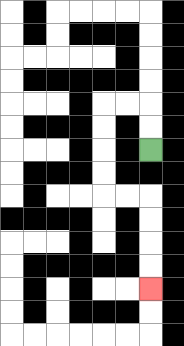{'start': '[6, 6]', 'end': '[6, 12]', 'path_directions': 'U,U,L,L,D,D,D,D,R,R,D,D,D,D', 'path_coordinates': '[[6, 6], [6, 5], [6, 4], [5, 4], [4, 4], [4, 5], [4, 6], [4, 7], [4, 8], [5, 8], [6, 8], [6, 9], [6, 10], [6, 11], [6, 12]]'}